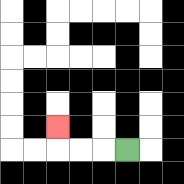{'start': '[5, 6]', 'end': '[2, 5]', 'path_directions': 'L,L,L,U', 'path_coordinates': '[[5, 6], [4, 6], [3, 6], [2, 6], [2, 5]]'}